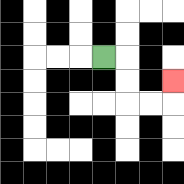{'start': '[4, 2]', 'end': '[7, 3]', 'path_directions': 'R,D,D,R,R,U', 'path_coordinates': '[[4, 2], [5, 2], [5, 3], [5, 4], [6, 4], [7, 4], [7, 3]]'}